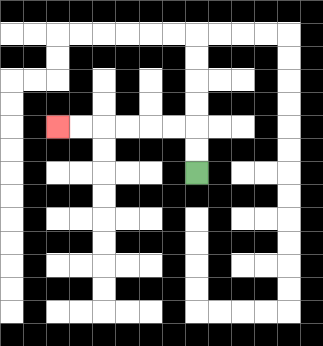{'start': '[8, 7]', 'end': '[2, 5]', 'path_directions': 'U,U,L,L,L,L,L,L', 'path_coordinates': '[[8, 7], [8, 6], [8, 5], [7, 5], [6, 5], [5, 5], [4, 5], [3, 5], [2, 5]]'}